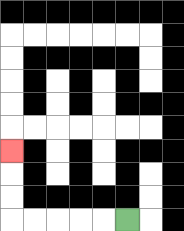{'start': '[5, 9]', 'end': '[0, 6]', 'path_directions': 'L,L,L,L,L,U,U,U', 'path_coordinates': '[[5, 9], [4, 9], [3, 9], [2, 9], [1, 9], [0, 9], [0, 8], [0, 7], [0, 6]]'}